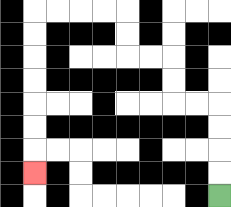{'start': '[9, 8]', 'end': '[1, 7]', 'path_directions': 'U,U,U,U,L,L,U,U,L,L,U,U,L,L,L,L,D,D,D,D,D,D,D', 'path_coordinates': '[[9, 8], [9, 7], [9, 6], [9, 5], [9, 4], [8, 4], [7, 4], [7, 3], [7, 2], [6, 2], [5, 2], [5, 1], [5, 0], [4, 0], [3, 0], [2, 0], [1, 0], [1, 1], [1, 2], [1, 3], [1, 4], [1, 5], [1, 6], [1, 7]]'}